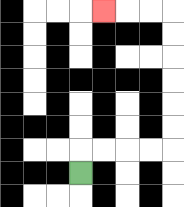{'start': '[3, 7]', 'end': '[4, 0]', 'path_directions': 'U,R,R,R,R,U,U,U,U,U,U,L,L,L', 'path_coordinates': '[[3, 7], [3, 6], [4, 6], [5, 6], [6, 6], [7, 6], [7, 5], [7, 4], [7, 3], [7, 2], [7, 1], [7, 0], [6, 0], [5, 0], [4, 0]]'}